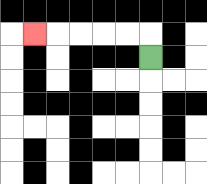{'start': '[6, 2]', 'end': '[1, 1]', 'path_directions': 'U,L,L,L,L,L', 'path_coordinates': '[[6, 2], [6, 1], [5, 1], [4, 1], [3, 1], [2, 1], [1, 1]]'}